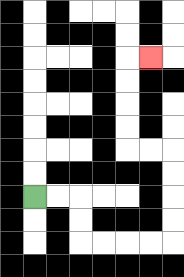{'start': '[1, 8]', 'end': '[6, 2]', 'path_directions': 'R,R,D,D,R,R,R,R,U,U,U,U,L,L,U,U,U,U,R', 'path_coordinates': '[[1, 8], [2, 8], [3, 8], [3, 9], [3, 10], [4, 10], [5, 10], [6, 10], [7, 10], [7, 9], [7, 8], [7, 7], [7, 6], [6, 6], [5, 6], [5, 5], [5, 4], [5, 3], [5, 2], [6, 2]]'}